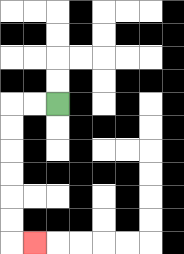{'start': '[2, 4]', 'end': '[1, 10]', 'path_directions': 'L,L,D,D,D,D,D,D,R', 'path_coordinates': '[[2, 4], [1, 4], [0, 4], [0, 5], [0, 6], [0, 7], [0, 8], [0, 9], [0, 10], [1, 10]]'}